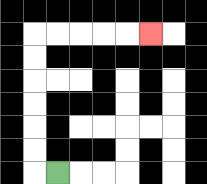{'start': '[2, 7]', 'end': '[6, 1]', 'path_directions': 'L,U,U,U,U,U,U,R,R,R,R,R', 'path_coordinates': '[[2, 7], [1, 7], [1, 6], [1, 5], [1, 4], [1, 3], [1, 2], [1, 1], [2, 1], [3, 1], [4, 1], [5, 1], [6, 1]]'}